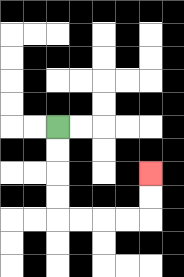{'start': '[2, 5]', 'end': '[6, 7]', 'path_directions': 'D,D,D,D,R,R,R,R,U,U', 'path_coordinates': '[[2, 5], [2, 6], [2, 7], [2, 8], [2, 9], [3, 9], [4, 9], [5, 9], [6, 9], [6, 8], [6, 7]]'}